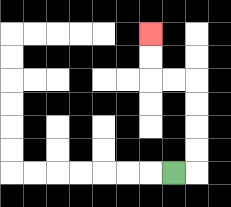{'start': '[7, 7]', 'end': '[6, 1]', 'path_directions': 'R,U,U,U,U,L,L,U,U', 'path_coordinates': '[[7, 7], [8, 7], [8, 6], [8, 5], [8, 4], [8, 3], [7, 3], [6, 3], [6, 2], [6, 1]]'}